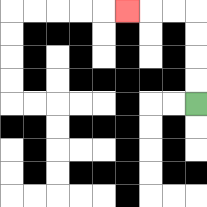{'start': '[8, 4]', 'end': '[5, 0]', 'path_directions': 'U,U,U,U,L,L,L', 'path_coordinates': '[[8, 4], [8, 3], [8, 2], [8, 1], [8, 0], [7, 0], [6, 0], [5, 0]]'}